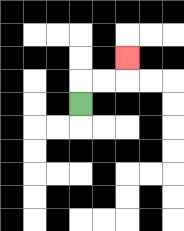{'start': '[3, 4]', 'end': '[5, 2]', 'path_directions': 'U,R,R,U', 'path_coordinates': '[[3, 4], [3, 3], [4, 3], [5, 3], [5, 2]]'}